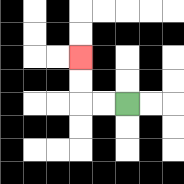{'start': '[5, 4]', 'end': '[3, 2]', 'path_directions': 'L,L,U,U', 'path_coordinates': '[[5, 4], [4, 4], [3, 4], [3, 3], [3, 2]]'}